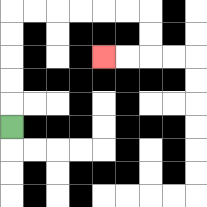{'start': '[0, 5]', 'end': '[4, 2]', 'path_directions': 'U,U,U,U,U,R,R,R,R,R,R,D,D,L,L', 'path_coordinates': '[[0, 5], [0, 4], [0, 3], [0, 2], [0, 1], [0, 0], [1, 0], [2, 0], [3, 0], [4, 0], [5, 0], [6, 0], [6, 1], [6, 2], [5, 2], [4, 2]]'}